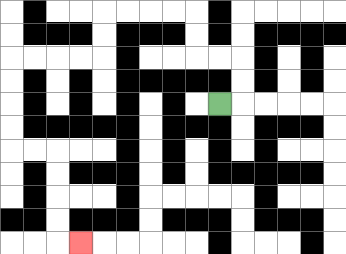{'start': '[9, 4]', 'end': '[3, 10]', 'path_directions': 'R,U,U,L,L,U,U,L,L,L,L,D,D,L,L,L,L,D,D,D,D,R,R,D,D,D,D,R', 'path_coordinates': '[[9, 4], [10, 4], [10, 3], [10, 2], [9, 2], [8, 2], [8, 1], [8, 0], [7, 0], [6, 0], [5, 0], [4, 0], [4, 1], [4, 2], [3, 2], [2, 2], [1, 2], [0, 2], [0, 3], [0, 4], [0, 5], [0, 6], [1, 6], [2, 6], [2, 7], [2, 8], [2, 9], [2, 10], [3, 10]]'}